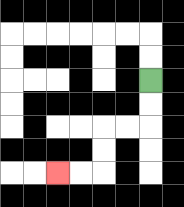{'start': '[6, 3]', 'end': '[2, 7]', 'path_directions': 'D,D,L,L,D,D,L,L', 'path_coordinates': '[[6, 3], [6, 4], [6, 5], [5, 5], [4, 5], [4, 6], [4, 7], [3, 7], [2, 7]]'}